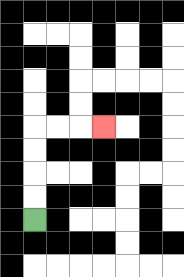{'start': '[1, 9]', 'end': '[4, 5]', 'path_directions': 'U,U,U,U,R,R,R', 'path_coordinates': '[[1, 9], [1, 8], [1, 7], [1, 6], [1, 5], [2, 5], [3, 5], [4, 5]]'}